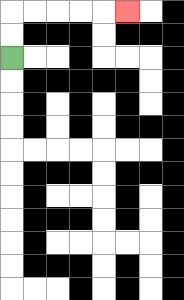{'start': '[0, 2]', 'end': '[5, 0]', 'path_directions': 'U,U,R,R,R,R,R', 'path_coordinates': '[[0, 2], [0, 1], [0, 0], [1, 0], [2, 0], [3, 0], [4, 0], [5, 0]]'}